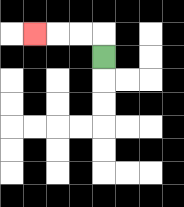{'start': '[4, 2]', 'end': '[1, 1]', 'path_directions': 'U,L,L,L', 'path_coordinates': '[[4, 2], [4, 1], [3, 1], [2, 1], [1, 1]]'}